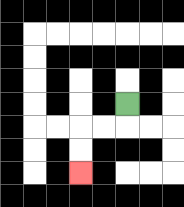{'start': '[5, 4]', 'end': '[3, 7]', 'path_directions': 'D,L,L,D,D', 'path_coordinates': '[[5, 4], [5, 5], [4, 5], [3, 5], [3, 6], [3, 7]]'}